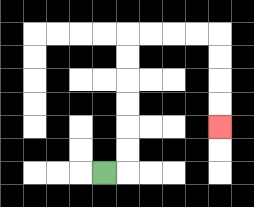{'start': '[4, 7]', 'end': '[9, 5]', 'path_directions': 'R,U,U,U,U,U,U,R,R,R,R,D,D,D,D', 'path_coordinates': '[[4, 7], [5, 7], [5, 6], [5, 5], [5, 4], [5, 3], [5, 2], [5, 1], [6, 1], [7, 1], [8, 1], [9, 1], [9, 2], [9, 3], [9, 4], [9, 5]]'}